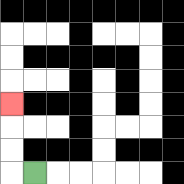{'start': '[1, 7]', 'end': '[0, 4]', 'path_directions': 'L,U,U,U', 'path_coordinates': '[[1, 7], [0, 7], [0, 6], [0, 5], [0, 4]]'}